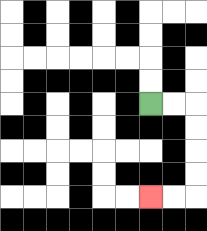{'start': '[6, 4]', 'end': '[6, 8]', 'path_directions': 'R,R,D,D,D,D,L,L', 'path_coordinates': '[[6, 4], [7, 4], [8, 4], [8, 5], [8, 6], [8, 7], [8, 8], [7, 8], [6, 8]]'}